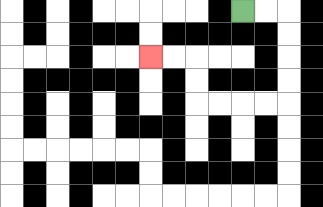{'start': '[10, 0]', 'end': '[6, 2]', 'path_directions': 'R,R,D,D,D,D,L,L,L,L,U,U,L,L', 'path_coordinates': '[[10, 0], [11, 0], [12, 0], [12, 1], [12, 2], [12, 3], [12, 4], [11, 4], [10, 4], [9, 4], [8, 4], [8, 3], [8, 2], [7, 2], [6, 2]]'}